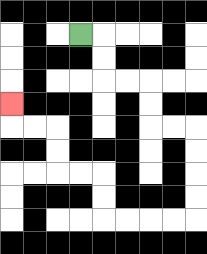{'start': '[3, 1]', 'end': '[0, 4]', 'path_directions': 'R,D,D,R,R,D,D,R,R,D,D,D,D,L,L,L,L,U,U,L,L,U,U,L,L,U', 'path_coordinates': '[[3, 1], [4, 1], [4, 2], [4, 3], [5, 3], [6, 3], [6, 4], [6, 5], [7, 5], [8, 5], [8, 6], [8, 7], [8, 8], [8, 9], [7, 9], [6, 9], [5, 9], [4, 9], [4, 8], [4, 7], [3, 7], [2, 7], [2, 6], [2, 5], [1, 5], [0, 5], [0, 4]]'}